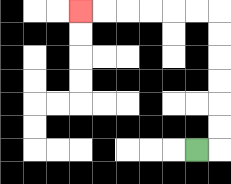{'start': '[8, 6]', 'end': '[3, 0]', 'path_directions': 'R,U,U,U,U,U,U,L,L,L,L,L,L', 'path_coordinates': '[[8, 6], [9, 6], [9, 5], [9, 4], [9, 3], [9, 2], [9, 1], [9, 0], [8, 0], [7, 0], [6, 0], [5, 0], [4, 0], [3, 0]]'}